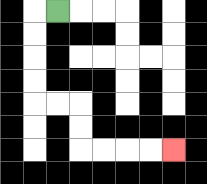{'start': '[2, 0]', 'end': '[7, 6]', 'path_directions': 'L,D,D,D,D,R,R,D,D,R,R,R,R', 'path_coordinates': '[[2, 0], [1, 0], [1, 1], [1, 2], [1, 3], [1, 4], [2, 4], [3, 4], [3, 5], [3, 6], [4, 6], [5, 6], [6, 6], [7, 6]]'}